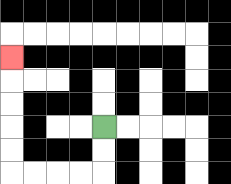{'start': '[4, 5]', 'end': '[0, 2]', 'path_directions': 'D,D,L,L,L,L,U,U,U,U,U', 'path_coordinates': '[[4, 5], [4, 6], [4, 7], [3, 7], [2, 7], [1, 7], [0, 7], [0, 6], [0, 5], [0, 4], [0, 3], [0, 2]]'}